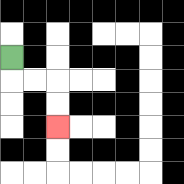{'start': '[0, 2]', 'end': '[2, 5]', 'path_directions': 'D,R,R,D,D', 'path_coordinates': '[[0, 2], [0, 3], [1, 3], [2, 3], [2, 4], [2, 5]]'}